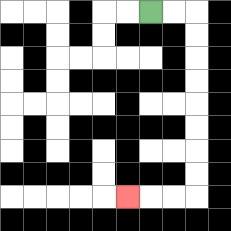{'start': '[6, 0]', 'end': '[5, 8]', 'path_directions': 'R,R,D,D,D,D,D,D,D,D,L,L,L', 'path_coordinates': '[[6, 0], [7, 0], [8, 0], [8, 1], [8, 2], [8, 3], [8, 4], [8, 5], [8, 6], [8, 7], [8, 8], [7, 8], [6, 8], [5, 8]]'}